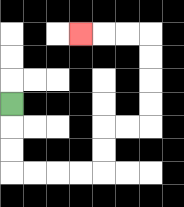{'start': '[0, 4]', 'end': '[3, 1]', 'path_directions': 'D,D,D,R,R,R,R,U,U,R,R,U,U,U,U,L,L,L', 'path_coordinates': '[[0, 4], [0, 5], [0, 6], [0, 7], [1, 7], [2, 7], [3, 7], [4, 7], [4, 6], [4, 5], [5, 5], [6, 5], [6, 4], [6, 3], [6, 2], [6, 1], [5, 1], [4, 1], [3, 1]]'}